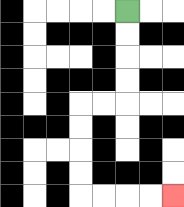{'start': '[5, 0]', 'end': '[7, 8]', 'path_directions': 'D,D,D,D,L,L,D,D,D,D,R,R,R,R', 'path_coordinates': '[[5, 0], [5, 1], [5, 2], [5, 3], [5, 4], [4, 4], [3, 4], [3, 5], [3, 6], [3, 7], [3, 8], [4, 8], [5, 8], [6, 8], [7, 8]]'}